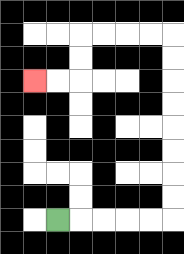{'start': '[2, 9]', 'end': '[1, 3]', 'path_directions': 'R,R,R,R,R,U,U,U,U,U,U,U,U,L,L,L,L,D,D,L,L', 'path_coordinates': '[[2, 9], [3, 9], [4, 9], [5, 9], [6, 9], [7, 9], [7, 8], [7, 7], [7, 6], [7, 5], [7, 4], [7, 3], [7, 2], [7, 1], [6, 1], [5, 1], [4, 1], [3, 1], [3, 2], [3, 3], [2, 3], [1, 3]]'}